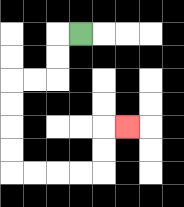{'start': '[3, 1]', 'end': '[5, 5]', 'path_directions': 'L,D,D,L,L,D,D,D,D,R,R,R,R,U,U,R', 'path_coordinates': '[[3, 1], [2, 1], [2, 2], [2, 3], [1, 3], [0, 3], [0, 4], [0, 5], [0, 6], [0, 7], [1, 7], [2, 7], [3, 7], [4, 7], [4, 6], [4, 5], [5, 5]]'}